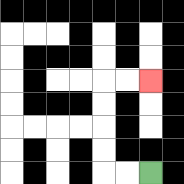{'start': '[6, 7]', 'end': '[6, 3]', 'path_directions': 'L,L,U,U,U,U,R,R', 'path_coordinates': '[[6, 7], [5, 7], [4, 7], [4, 6], [4, 5], [4, 4], [4, 3], [5, 3], [6, 3]]'}